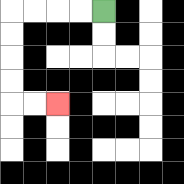{'start': '[4, 0]', 'end': '[2, 4]', 'path_directions': 'L,L,L,L,D,D,D,D,R,R', 'path_coordinates': '[[4, 0], [3, 0], [2, 0], [1, 0], [0, 0], [0, 1], [0, 2], [0, 3], [0, 4], [1, 4], [2, 4]]'}